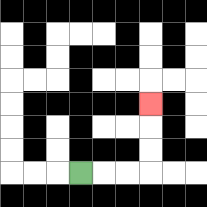{'start': '[3, 7]', 'end': '[6, 4]', 'path_directions': 'R,R,R,U,U,U', 'path_coordinates': '[[3, 7], [4, 7], [5, 7], [6, 7], [6, 6], [6, 5], [6, 4]]'}